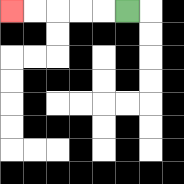{'start': '[5, 0]', 'end': '[0, 0]', 'path_directions': 'L,L,L,L,L', 'path_coordinates': '[[5, 0], [4, 0], [3, 0], [2, 0], [1, 0], [0, 0]]'}